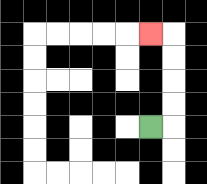{'start': '[6, 5]', 'end': '[6, 1]', 'path_directions': 'R,U,U,U,U,L', 'path_coordinates': '[[6, 5], [7, 5], [7, 4], [7, 3], [7, 2], [7, 1], [6, 1]]'}